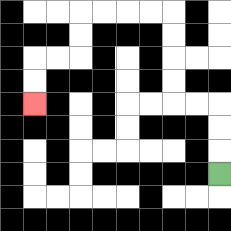{'start': '[9, 7]', 'end': '[1, 4]', 'path_directions': 'U,U,U,L,L,U,U,U,U,L,L,L,L,D,D,L,L,D,D', 'path_coordinates': '[[9, 7], [9, 6], [9, 5], [9, 4], [8, 4], [7, 4], [7, 3], [7, 2], [7, 1], [7, 0], [6, 0], [5, 0], [4, 0], [3, 0], [3, 1], [3, 2], [2, 2], [1, 2], [1, 3], [1, 4]]'}